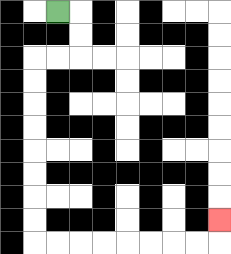{'start': '[2, 0]', 'end': '[9, 9]', 'path_directions': 'R,D,D,L,L,D,D,D,D,D,D,D,D,R,R,R,R,R,R,R,R,U', 'path_coordinates': '[[2, 0], [3, 0], [3, 1], [3, 2], [2, 2], [1, 2], [1, 3], [1, 4], [1, 5], [1, 6], [1, 7], [1, 8], [1, 9], [1, 10], [2, 10], [3, 10], [4, 10], [5, 10], [6, 10], [7, 10], [8, 10], [9, 10], [9, 9]]'}